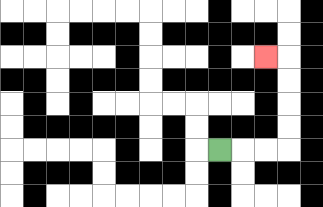{'start': '[9, 6]', 'end': '[11, 2]', 'path_directions': 'R,R,R,U,U,U,U,L', 'path_coordinates': '[[9, 6], [10, 6], [11, 6], [12, 6], [12, 5], [12, 4], [12, 3], [12, 2], [11, 2]]'}